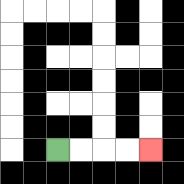{'start': '[2, 6]', 'end': '[6, 6]', 'path_directions': 'R,R,R,R', 'path_coordinates': '[[2, 6], [3, 6], [4, 6], [5, 6], [6, 6]]'}